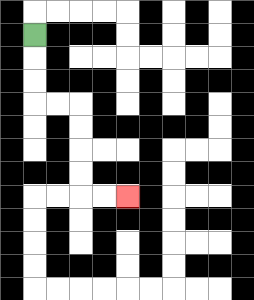{'start': '[1, 1]', 'end': '[5, 8]', 'path_directions': 'D,D,D,R,R,D,D,D,D,R,R', 'path_coordinates': '[[1, 1], [1, 2], [1, 3], [1, 4], [2, 4], [3, 4], [3, 5], [3, 6], [3, 7], [3, 8], [4, 8], [5, 8]]'}